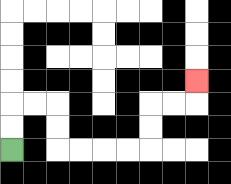{'start': '[0, 6]', 'end': '[8, 3]', 'path_directions': 'U,U,R,R,D,D,R,R,R,R,U,U,R,R,U', 'path_coordinates': '[[0, 6], [0, 5], [0, 4], [1, 4], [2, 4], [2, 5], [2, 6], [3, 6], [4, 6], [5, 6], [6, 6], [6, 5], [6, 4], [7, 4], [8, 4], [8, 3]]'}